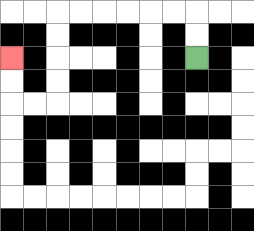{'start': '[8, 2]', 'end': '[0, 2]', 'path_directions': 'U,U,L,L,L,L,L,L,D,D,D,D,L,L,U,U', 'path_coordinates': '[[8, 2], [8, 1], [8, 0], [7, 0], [6, 0], [5, 0], [4, 0], [3, 0], [2, 0], [2, 1], [2, 2], [2, 3], [2, 4], [1, 4], [0, 4], [0, 3], [0, 2]]'}